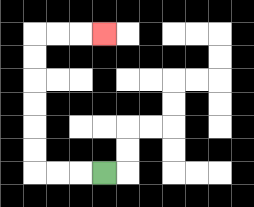{'start': '[4, 7]', 'end': '[4, 1]', 'path_directions': 'L,L,L,U,U,U,U,U,U,R,R,R', 'path_coordinates': '[[4, 7], [3, 7], [2, 7], [1, 7], [1, 6], [1, 5], [1, 4], [1, 3], [1, 2], [1, 1], [2, 1], [3, 1], [4, 1]]'}